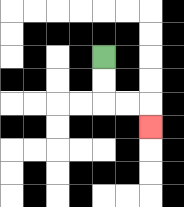{'start': '[4, 2]', 'end': '[6, 5]', 'path_directions': 'D,D,R,R,D', 'path_coordinates': '[[4, 2], [4, 3], [4, 4], [5, 4], [6, 4], [6, 5]]'}